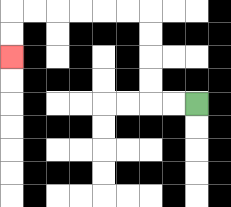{'start': '[8, 4]', 'end': '[0, 2]', 'path_directions': 'L,L,U,U,U,U,L,L,L,L,L,L,D,D', 'path_coordinates': '[[8, 4], [7, 4], [6, 4], [6, 3], [6, 2], [6, 1], [6, 0], [5, 0], [4, 0], [3, 0], [2, 0], [1, 0], [0, 0], [0, 1], [0, 2]]'}